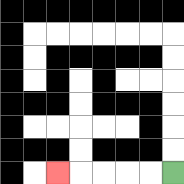{'start': '[7, 7]', 'end': '[2, 7]', 'path_directions': 'L,L,L,L,L', 'path_coordinates': '[[7, 7], [6, 7], [5, 7], [4, 7], [3, 7], [2, 7]]'}